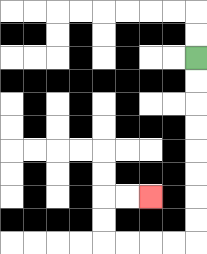{'start': '[8, 2]', 'end': '[6, 8]', 'path_directions': 'D,D,D,D,D,D,D,D,L,L,L,L,U,U,R,R', 'path_coordinates': '[[8, 2], [8, 3], [8, 4], [8, 5], [8, 6], [8, 7], [8, 8], [8, 9], [8, 10], [7, 10], [6, 10], [5, 10], [4, 10], [4, 9], [4, 8], [5, 8], [6, 8]]'}